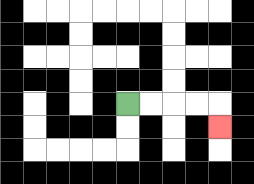{'start': '[5, 4]', 'end': '[9, 5]', 'path_directions': 'R,R,R,R,D', 'path_coordinates': '[[5, 4], [6, 4], [7, 4], [8, 4], [9, 4], [9, 5]]'}